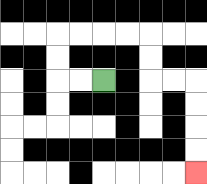{'start': '[4, 3]', 'end': '[8, 7]', 'path_directions': 'L,L,U,U,R,R,R,R,D,D,R,R,D,D,D,D', 'path_coordinates': '[[4, 3], [3, 3], [2, 3], [2, 2], [2, 1], [3, 1], [4, 1], [5, 1], [6, 1], [6, 2], [6, 3], [7, 3], [8, 3], [8, 4], [8, 5], [8, 6], [8, 7]]'}